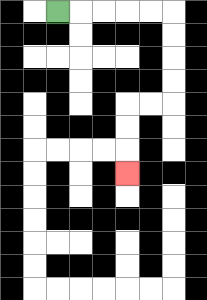{'start': '[2, 0]', 'end': '[5, 7]', 'path_directions': 'R,R,R,R,R,D,D,D,D,L,L,D,D,D', 'path_coordinates': '[[2, 0], [3, 0], [4, 0], [5, 0], [6, 0], [7, 0], [7, 1], [7, 2], [7, 3], [7, 4], [6, 4], [5, 4], [5, 5], [5, 6], [5, 7]]'}